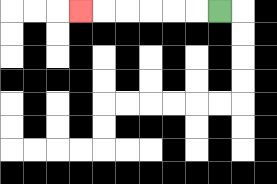{'start': '[9, 0]', 'end': '[3, 0]', 'path_directions': 'L,L,L,L,L,L', 'path_coordinates': '[[9, 0], [8, 0], [7, 0], [6, 0], [5, 0], [4, 0], [3, 0]]'}